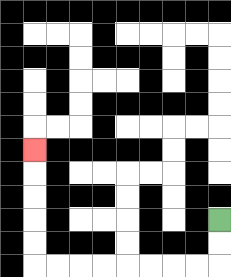{'start': '[9, 9]', 'end': '[1, 6]', 'path_directions': 'D,D,L,L,L,L,L,L,L,L,U,U,U,U,U', 'path_coordinates': '[[9, 9], [9, 10], [9, 11], [8, 11], [7, 11], [6, 11], [5, 11], [4, 11], [3, 11], [2, 11], [1, 11], [1, 10], [1, 9], [1, 8], [1, 7], [1, 6]]'}